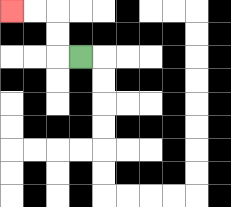{'start': '[3, 2]', 'end': '[0, 0]', 'path_directions': 'L,U,U,L,L', 'path_coordinates': '[[3, 2], [2, 2], [2, 1], [2, 0], [1, 0], [0, 0]]'}